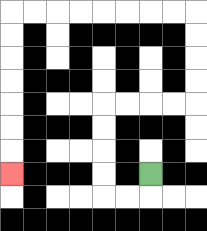{'start': '[6, 7]', 'end': '[0, 7]', 'path_directions': 'D,L,L,U,U,U,U,R,R,R,R,U,U,U,U,L,L,L,L,L,L,L,L,D,D,D,D,D,D,D', 'path_coordinates': '[[6, 7], [6, 8], [5, 8], [4, 8], [4, 7], [4, 6], [4, 5], [4, 4], [5, 4], [6, 4], [7, 4], [8, 4], [8, 3], [8, 2], [8, 1], [8, 0], [7, 0], [6, 0], [5, 0], [4, 0], [3, 0], [2, 0], [1, 0], [0, 0], [0, 1], [0, 2], [0, 3], [0, 4], [0, 5], [0, 6], [0, 7]]'}